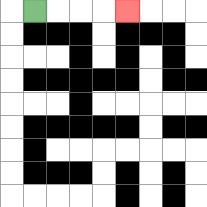{'start': '[1, 0]', 'end': '[5, 0]', 'path_directions': 'R,R,R,R', 'path_coordinates': '[[1, 0], [2, 0], [3, 0], [4, 0], [5, 0]]'}